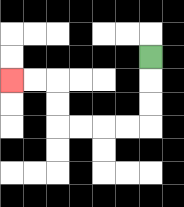{'start': '[6, 2]', 'end': '[0, 3]', 'path_directions': 'D,D,D,L,L,L,L,U,U,L,L', 'path_coordinates': '[[6, 2], [6, 3], [6, 4], [6, 5], [5, 5], [4, 5], [3, 5], [2, 5], [2, 4], [2, 3], [1, 3], [0, 3]]'}